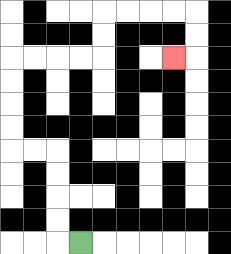{'start': '[3, 10]', 'end': '[7, 2]', 'path_directions': 'L,U,U,U,U,L,L,U,U,U,U,R,R,R,R,U,U,R,R,R,R,D,D,L', 'path_coordinates': '[[3, 10], [2, 10], [2, 9], [2, 8], [2, 7], [2, 6], [1, 6], [0, 6], [0, 5], [0, 4], [0, 3], [0, 2], [1, 2], [2, 2], [3, 2], [4, 2], [4, 1], [4, 0], [5, 0], [6, 0], [7, 0], [8, 0], [8, 1], [8, 2], [7, 2]]'}